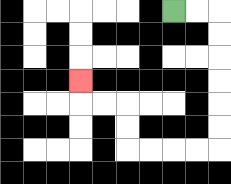{'start': '[7, 0]', 'end': '[3, 3]', 'path_directions': 'R,R,D,D,D,D,D,D,L,L,L,L,U,U,L,L,U', 'path_coordinates': '[[7, 0], [8, 0], [9, 0], [9, 1], [9, 2], [9, 3], [9, 4], [9, 5], [9, 6], [8, 6], [7, 6], [6, 6], [5, 6], [5, 5], [5, 4], [4, 4], [3, 4], [3, 3]]'}